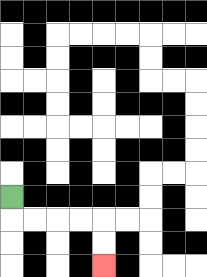{'start': '[0, 8]', 'end': '[4, 11]', 'path_directions': 'D,R,R,R,R,D,D', 'path_coordinates': '[[0, 8], [0, 9], [1, 9], [2, 9], [3, 9], [4, 9], [4, 10], [4, 11]]'}